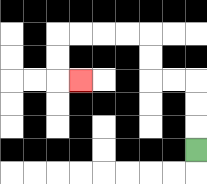{'start': '[8, 6]', 'end': '[3, 3]', 'path_directions': 'U,U,U,L,L,U,U,L,L,L,L,D,D,R', 'path_coordinates': '[[8, 6], [8, 5], [8, 4], [8, 3], [7, 3], [6, 3], [6, 2], [6, 1], [5, 1], [4, 1], [3, 1], [2, 1], [2, 2], [2, 3], [3, 3]]'}